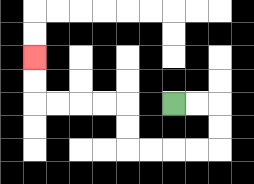{'start': '[7, 4]', 'end': '[1, 2]', 'path_directions': 'R,R,D,D,L,L,L,L,U,U,L,L,L,L,U,U', 'path_coordinates': '[[7, 4], [8, 4], [9, 4], [9, 5], [9, 6], [8, 6], [7, 6], [6, 6], [5, 6], [5, 5], [5, 4], [4, 4], [3, 4], [2, 4], [1, 4], [1, 3], [1, 2]]'}